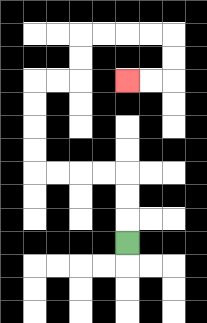{'start': '[5, 10]', 'end': '[5, 3]', 'path_directions': 'U,U,U,L,L,L,L,U,U,U,U,R,R,U,U,R,R,R,R,D,D,L,L', 'path_coordinates': '[[5, 10], [5, 9], [5, 8], [5, 7], [4, 7], [3, 7], [2, 7], [1, 7], [1, 6], [1, 5], [1, 4], [1, 3], [2, 3], [3, 3], [3, 2], [3, 1], [4, 1], [5, 1], [6, 1], [7, 1], [7, 2], [7, 3], [6, 3], [5, 3]]'}